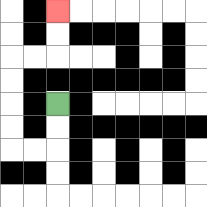{'start': '[2, 4]', 'end': '[2, 0]', 'path_directions': 'D,D,L,L,U,U,U,U,R,R,U,U', 'path_coordinates': '[[2, 4], [2, 5], [2, 6], [1, 6], [0, 6], [0, 5], [0, 4], [0, 3], [0, 2], [1, 2], [2, 2], [2, 1], [2, 0]]'}